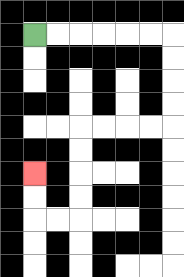{'start': '[1, 1]', 'end': '[1, 7]', 'path_directions': 'R,R,R,R,R,R,D,D,D,D,L,L,L,L,D,D,D,D,L,L,U,U', 'path_coordinates': '[[1, 1], [2, 1], [3, 1], [4, 1], [5, 1], [6, 1], [7, 1], [7, 2], [7, 3], [7, 4], [7, 5], [6, 5], [5, 5], [4, 5], [3, 5], [3, 6], [3, 7], [3, 8], [3, 9], [2, 9], [1, 9], [1, 8], [1, 7]]'}